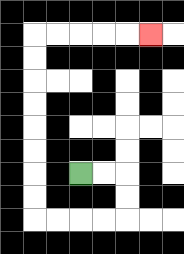{'start': '[3, 7]', 'end': '[6, 1]', 'path_directions': 'R,R,D,D,L,L,L,L,U,U,U,U,U,U,U,U,R,R,R,R,R', 'path_coordinates': '[[3, 7], [4, 7], [5, 7], [5, 8], [5, 9], [4, 9], [3, 9], [2, 9], [1, 9], [1, 8], [1, 7], [1, 6], [1, 5], [1, 4], [1, 3], [1, 2], [1, 1], [2, 1], [3, 1], [4, 1], [5, 1], [6, 1]]'}